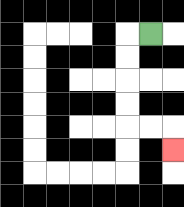{'start': '[6, 1]', 'end': '[7, 6]', 'path_directions': 'L,D,D,D,D,R,R,D', 'path_coordinates': '[[6, 1], [5, 1], [5, 2], [5, 3], [5, 4], [5, 5], [6, 5], [7, 5], [7, 6]]'}